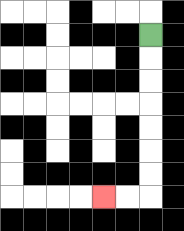{'start': '[6, 1]', 'end': '[4, 8]', 'path_directions': 'D,D,D,D,D,D,D,L,L', 'path_coordinates': '[[6, 1], [6, 2], [6, 3], [6, 4], [6, 5], [6, 6], [6, 7], [6, 8], [5, 8], [4, 8]]'}